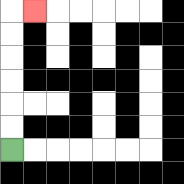{'start': '[0, 6]', 'end': '[1, 0]', 'path_directions': 'U,U,U,U,U,U,R', 'path_coordinates': '[[0, 6], [0, 5], [0, 4], [0, 3], [0, 2], [0, 1], [0, 0], [1, 0]]'}